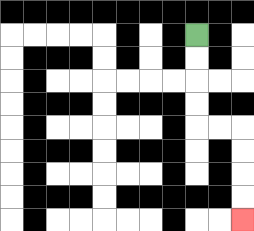{'start': '[8, 1]', 'end': '[10, 9]', 'path_directions': 'D,D,D,D,R,R,D,D,D,D', 'path_coordinates': '[[8, 1], [8, 2], [8, 3], [8, 4], [8, 5], [9, 5], [10, 5], [10, 6], [10, 7], [10, 8], [10, 9]]'}